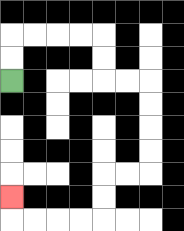{'start': '[0, 3]', 'end': '[0, 8]', 'path_directions': 'U,U,R,R,R,R,D,D,R,R,D,D,D,D,L,L,D,D,L,L,L,L,U', 'path_coordinates': '[[0, 3], [0, 2], [0, 1], [1, 1], [2, 1], [3, 1], [4, 1], [4, 2], [4, 3], [5, 3], [6, 3], [6, 4], [6, 5], [6, 6], [6, 7], [5, 7], [4, 7], [4, 8], [4, 9], [3, 9], [2, 9], [1, 9], [0, 9], [0, 8]]'}